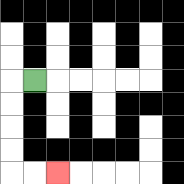{'start': '[1, 3]', 'end': '[2, 7]', 'path_directions': 'L,D,D,D,D,R,R', 'path_coordinates': '[[1, 3], [0, 3], [0, 4], [0, 5], [0, 6], [0, 7], [1, 7], [2, 7]]'}